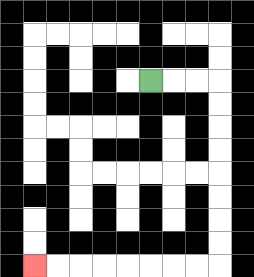{'start': '[6, 3]', 'end': '[1, 11]', 'path_directions': 'R,R,R,D,D,D,D,D,D,D,D,L,L,L,L,L,L,L,L', 'path_coordinates': '[[6, 3], [7, 3], [8, 3], [9, 3], [9, 4], [9, 5], [9, 6], [9, 7], [9, 8], [9, 9], [9, 10], [9, 11], [8, 11], [7, 11], [6, 11], [5, 11], [4, 11], [3, 11], [2, 11], [1, 11]]'}